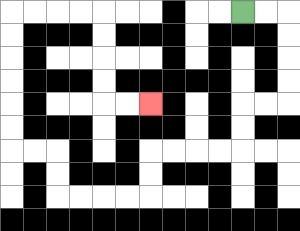{'start': '[10, 0]', 'end': '[6, 4]', 'path_directions': 'R,R,D,D,D,D,L,L,D,D,L,L,L,L,D,D,L,L,L,L,U,U,L,L,U,U,U,U,U,U,R,R,R,R,D,D,D,D,R,R', 'path_coordinates': '[[10, 0], [11, 0], [12, 0], [12, 1], [12, 2], [12, 3], [12, 4], [11, 4], [10, 4], [10, 5], [10, 6], [9, 6], [8, 6], [7, 6], [6, 6], [6, 7], [6, 8], [5, 8], [4, 8], [3, 8], [2, 8], [2, 7], [2, 6], [1, 6], [0, 6], [0, 5], [0, 4], [0, 3], [0, 2], [0, 1], [0, 0], [1, 0], [2, 0], [3, 0], [4, 0], [4, 1], [4, 2], [4, 3], [4, 4], [5, 4], [6, 4]]'}